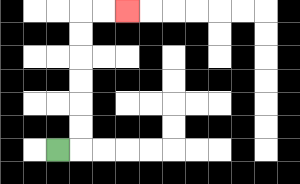{'start': '[2, 6]', 'end': '[5, 0]', 'path_directions': 'R,U,U,U,U,U,U,R,R', 'path_coordinates': '[[2, 6], [3, 6], [3, 5], [3, 4], [3, 3], [3, 2], [3, 1], [3, 0], [4, 0], [5, 0]]'}